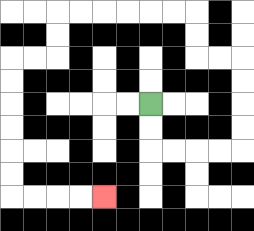{'start': '[6, 4]', 'end': '[4, 8]', 'path_directions': 'D,D,R,R,R,R,U,U,U,U,L,L,U,U,L,L,L,L,L,L,D,D,L,L,D,D,D,D,D,D,R,R,R,R', 'path_coordinates': '[[6, 4], [6, 5], [6, 6], [7, 6], [8, 6], [9, 6], [10, 6], [10, 5], [10, 4], [10, 3], [10, 2], [9, 2], [8, 2], [8, 1], [8, 0], [7, 0], [6, 0], [5, 0], [4, 0], [3, 0], [2, 0], [2, 1], [2, 2], [1, 2], [0, 2], [0, 3], [0, 4], [0, 5], [0, 6], [0, 7], [0, 8], [1, 8], [2, 8], [3, 8], [4, 8]]'}